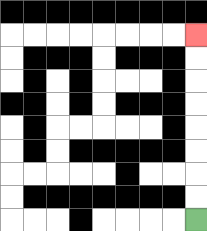{'start': '[8, 9]', 'end': '[8, 1]', 'path_directions': 'U,U,U,U,U,U,U,U', 'path_coordinates': '[[8, 9], [8, 8], [8, 7], [8, 6], [8, 5], [8, 4], [8, 3], [8, 2], [8, 1]]'}